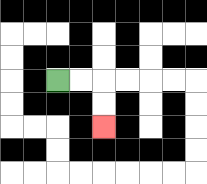{'start': '[2, 3]', 'end': '[4, 5]', 'path_directions': 'R,R,D,D', 'path_coordinates': '[[2, 3], [3, 3], [4, 3], [4, 4], [4, 5]]'}